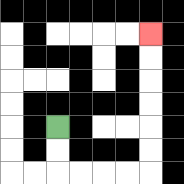{'start': '[2, 5]', 'end': '[6, 1]', 'path_directions': 'D,D,R,R,R,R,U,U,U,U,U,U', 'path_coordinates': '[[2, 5], [2, 6], [2, 7], [3, 7], [4, 7], [5, 7], [6, 7], [6, 6], [6, 5], [6, 4], [6, 3], [6, 2], [6, 1]]'}